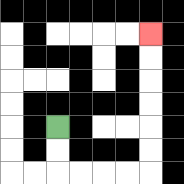{'start': '[2, 5]', 'end': '[6, 1]', 'path_directions': 'D,D,R,R,R,R,U,U,U,U,U,U', 'path_coordinates': '[[2, 5], [2, 6], [2, 7], [3, 7], [4, 7], [5, 7], [6, 7], [6, 6], [6, 5], [6, 4], [6, 3], [6, 2], [6, 1]]'}